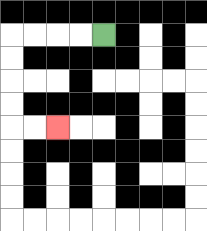{'start': '[4, 1]', 'end': '[2, 5]', 'path_directions': 'L,L,L,L,D,D,D,D,R,R', 'path_coordinates': '[[4, 1], [3, 1], [2, 1], [1, 1], [0, 1], [0, 2], [0, 3], [0, 4], [0, 5], [1, 5], [2, 5]]'}